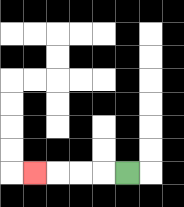{'start': '[5, 7]', 'end': '[1, 7]', 'path_directions': 'L,L,L,L', 'path_coordinates': '[[5, 7], [4, 7], [3, 7], [2, 7], [1, 7]]'}